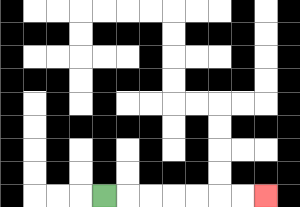{'start': '[4, 8]', 'end': '[11, 8]', 'path_directions': 'R,R,R,R,R,R,R', 'path_coordinates': '[[4, 8], [5, 8], [6, 8], [7, 8], [8, 8], [9, 8], [10, 8], [11, 8]]'}